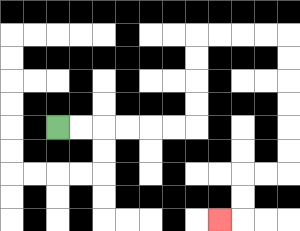{'start': '[2, 5]', 'end': '[9, 9]', 'path_directions': 'R,R,R,R,R,R,U,U,U,U,R,R,R,R,D,D,D,D,D,D,L,L,D,D,L', 'path_coordinates': '[[2, 5], [3, 5], [4, 5], [5, 5], [6, 5], [7, 5], [8, 5], [8, 4], [8, 3], [8, 2], [8, 1], [9, 1], [10, 1], [11, 1], [12, 1], [12, 2], [12, 3], [12, 4], [12, 5], [12, 6], [12, 7], [11, 7], [10, 7], [10, 8], [10, 9], [9, 9]]'}